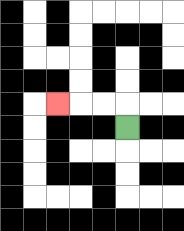{'start': '[5, 5]', 'end': '[2, 4]', 'path_directions': 'U,L,L,L', 'path_coordinates': '[[5, 5], [5, 4], [4, 4], [3, 4], [2, 4]]'}